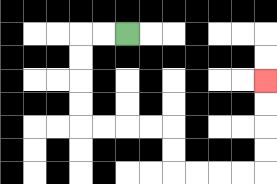{'start': '[5, 1]', 'end': '[11, 3]', 'path_directions': 'L,L,D,D,D,D,R,R,R,R,D,D,R,R,R,R,U,U,U,U', 'path_coordinates': '[[5, 1], [4, 1], [3, 1], [3, 2], [3, 3], [3, 4], [3, 5], [4, 5], [5, 5], [6, 5], [7, 5], [7, 6], [7, 7], [8, 7], [9, 7], [10, 7], [11, 7], [11, 6], [11, 5], [11, 4], [11, 3]]'}